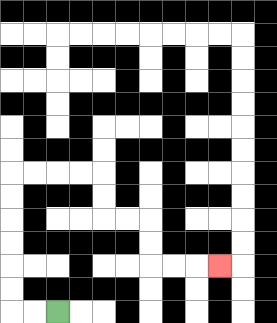{'start': '[2, 13]', 'end': '[9, 11]', 'path_directions': 'L,L,U,U,U,U,U,U,R,R,R,R,D,D,R,R,D,D,R,R,R', 'path_coordinates': '[[2, 13], [1, 13], [0, 13], [0, 12], [0, 11], [0, 10], [0, 9], [0, 8], [0, 7], [1, 7], [2, 7], [3, 7], [4, 7], [4, 8], [4, 9], [5, 9], [6, 9], [6, 10], [6, 11], [7, 11], [8, 11], [9, 11]]'}